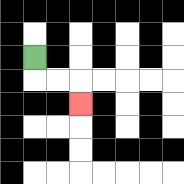{'start': '[1, 2]', 'end': '[3, 4]', 'path_directions': 'D,R,R,D', 'path_coordinates': '[[1, 2], [1, 3], [2, 3], [3, 3], [3, 4]]'}